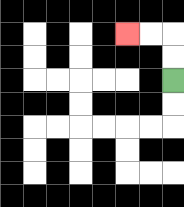{'start': '[7, 3]', 'end': '[5, 1]', 'path_directions': 'U,U,L,L', 'path_coordinates': '[[7, 3], [7, 2], [7, 1], [6, 1], [5, 1]]'}